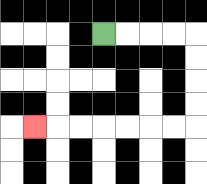{'start': '[4, 1]', 'end': '[1, 5]', 'path_directions': 'R,R,R,R,D,D,D,D,L,L,L,L,L,L,L', 'path_coordinates': '[[4, 1], [5, 1], [6, 1], [7, 1], [8, 1], [8, 2], [8, 3], [8, 4], [8, 5], [7, 5], [6, 5], [5, 5], [4, 5], [3, 5], [2, 5], [1, 5]]'}